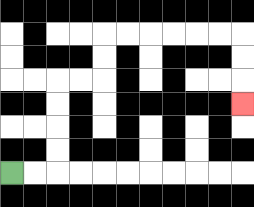{'start': '[0, 7]', 'end': '[10, 4]', 'path_directions': 'R,R,U,U,U,U,R,R,U,U,R,R,R,R,R,R,D,D,D', 'path_coordinates': '[[0, 7], [1, 7], [2, 7], [2, 6], [2, 5], [2, 4], [2, 3], [3, 3], [4, 3], [4, 2], [4, 1], [5, 1], [6, 1], [7, 1], [8, 1], [9, 1], [10, 1], [10, 2], [10, 3], [10, 4]]'}